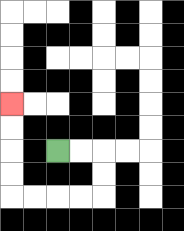{'start': '[2, 6]', 'end': '[0, 4]', 'path_directions': 'R,R,D,D,L,L,L,L,U,U,U,U', 'path_coordinates': '[[2, 6], [3, 6], [4, 6], [4, 7], [4, 8], [3, 8], [2, 8], [1, 8], [0, 8], [0, 7], [0, 6], [0, 5], [0, 4]]'}